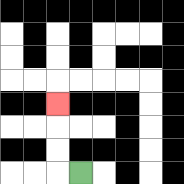{'start': '[3, 7]', 'end': '[2, 4]', 'path_directions': 'L,U,U,U', 'path_coordinates': '[[3, 7], [2, 7], [2, 6], [2, 5], [2, 4]]'}